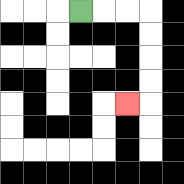{'start': '[3, 0]', 'end': '[5, 4]', 'path_directions': 'R,R,R,D,D,D,D,L', 'path_coordinates': '[[3, 0], [4, 0], [5, 0], [6, 0], [6, 1], [6, 2], [6, 3], [6, 4], [5, 4]]'}